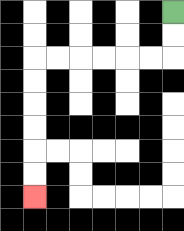{'start': '[7, 0]', 'end': '[1, 8]', 'path_directions': 'D,D,L,L,L,L,L,L,D,D,D,D,D,D', 'path_coordinates': '[[7, 0], [7, 1], [7, 2], [6, 2], [5, 2], [4, 2], [3, 2], [2, 2], [1, 2], [1, 3], [1, 4], [1, 5], [1, 6], [1, 7], [1, 8]]'}